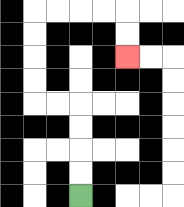{'start': '[3, 8]', 'end': '[5, 2]', 'path_directions': 'U,U,U,U,L,L,U,U,U,U,R,R,R,R,D,D', 'path_coordinates': '[[3, 8], [3, 7], [3, 6], [3, 5], [3, 4], [2, 4], [1, 4], [1, 3], [1, 2], [1, 1], [1, 0], [2, 0], [3, 0], [4, 0], [5, 0], [5, 1], [5, 2]]'}